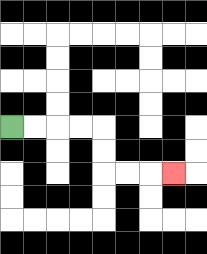{'start': '[0, 5]', 'end': '[7, 7]', 'path_directions': 'R,R,R,R,D,D,R,R,R', 'path_coordinates': '[[0, 5], [1, 5], [2, 5], [3, 5], [4, 5], [4, 6], [4, 7], [5, 7], [6, 7], [7, 7]]'}